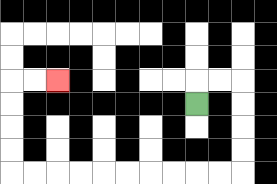{'start': '[8, 4]', 'end': '[2, 3]', 'path_directions': 'U,R,R,D,D,D,D,L,L,L,L,L,L,L,L,L,L,U,U,U,U,R,R', 'path_coordinates': '[[8, 4], [8, 3], [9, 3], [10, 3], [10, 4], [10, 5], [10, 6], [10, 7], [9, 7], [8, 7], [7, 7], [6, 7], [5, 7], [4, 7], [3, 7], [2, 7], [1, 7], [0, 7], [0, 6], [0, 5], [0, 4], [0, 3], [1, 3], [2, 3]]'}